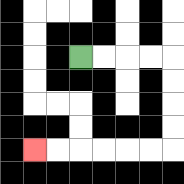{'start': '[3, 2]', 'end': '[1, 6]', 'path_directions': 'R,R,R,R,D,D,D,D,L,L,L,L,L,L', 'path_coordinates': '[[3, 2], [4, 2], [5, 2], [6, 2], [7, 2], [7, 3], [7, 4], [7, 5], [7, 6], [6, 6], [5, 6], [4, 6], [3, 6], [2, 6], [1, 6]]'}